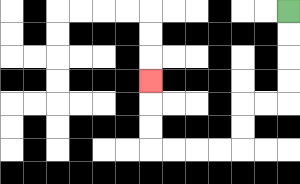{'start': '[12, 0]', 'end': '[6, 3]', 'path_directions': 'D,D,D,D,L,L,D,D,L,L,L,L,U,U,U', 'path_coordinates': '[[12, 0], [12, 1], [12, 2], [12, 3], [12, 4], [11, 4], [10, 4], [10, 5], [10, 6], [9, 6], [8, 6], [7, 6], [6, 6], [6, 5], [6, 4], [6, 3]]'}